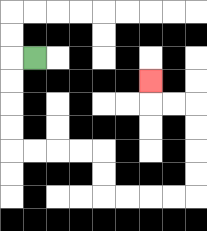{'start': '[1, 2]', 'end': '[6, 3]', 'path_directions': 'L,D,D,D,D,R,R,R,R,D,D,R,R,R,R,U,U,U,U,L,L,U', 'path_coordinates': '[[1, 2], [0, 2], [0, 3], [0, 4], [0, 5], [0, 6], [1, 6], [2, 6], [3, 6], [4, 6], [4, 7], [4, 8], [5, 8], [6, 8], [7, 8], [8, 8], [8, 7], [8, 6], [8, 5], [8, 4], [7, 4], [6, 4], [6, 3]]'}